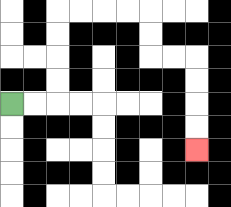{'start': '[0, 4]', 'end': '[8, 6]', 'path_directions': 'R,R,U,U,U,U,R,R,R,R,D,D,R,R,D,D,D,D', 'path_coordinates': '[[0, 4], [1, 4], [2, 4], [2, 3], [2, 2], [2, 1], [2, 0], [3, 0], [4, 0], [5, 0], [6, 0], [6, 1], [6, 2], [7, 2], [8, 2], [8, 3], [8, 4], [8, 5], [8, 6]]'}